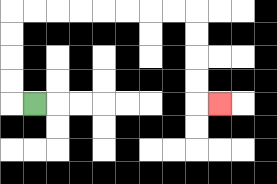{'start': '[1, 4]', 'end': '[9, 4]', 'path_directions': 'L,U,U,U,U,R,R,R,R,R,R,R,R,D,D,D,D,R', 'path_coordinates': '[[1, 4], [0, 4], [0, 3], [0, 2], [0, 1], [0, 0], [1, 0], [2, 0], [3, 0], [4, 0], [5, 0], [6, 0], [7, 0], [8, 0], [8, 1], [8, 2], [8, 3], [8, 4], [9, 4]]'}